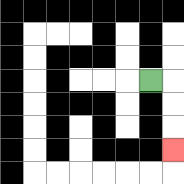{'start': '[6, 3]', 'end': '[7, 6]', 'path_directions': 'R,D,D,D', 'path_coordinates': '[[6, 3], [7, 3], [7, 4], [7, 5], [7, 6]]'}